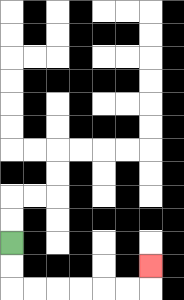{'start': '[0, 10]', 'end': '[6, 11]', 'path_directions': 'D,D,R,R,R,R,R,R,U', 'path_coordinates': '[[0, 10], [0, 11], [0, 12], [1, 12], [2, 12], [3, 12], [4, 12], [5, 12], [6, 12], [6, 11]]'}